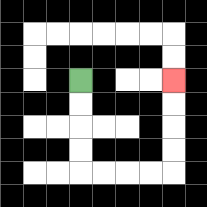{'start': '[3, 3]', 'end': '[7, 3]', 'path_directions': 'D,D,D,D,R,R,R,R,U,U,U,U', 'path_coordinates': '[[3, 3], [3, 4], [3, 5], [3, 6], [3, 7], [4, 7], [5, 7], [6, 7], [7, 7], [7, 6], [7, 5], [7, 4], [7, 3]]'}